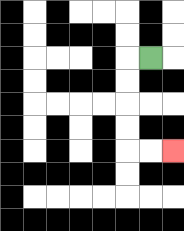{'start': '[6, 2]', 'end': '[7, 6]', 'path_directions': 'L,D,D,D,D,R,R', 'path_coordinates': '[[6, 2], [5, 2], [5, 3], [5, 4], [5, 5], [5, 6], [6, 6], [7, 6]]'}